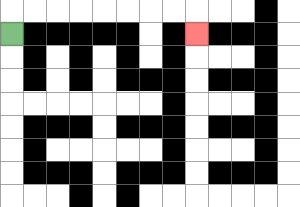{'start': '[0, 1]', 'end': '[8, 1]', 'path_directions': 'U,R,R,R,R,R,R,R,R,D', 'path_coordinates': '[[0, 1], [0, 0], [1, 0], [2, 0], [3, 0], [4, 0], [5, 0], [6, 0], [7, 0], [8, 0], [8, 1]]'}